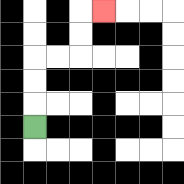{'start': '[1, 5]', 'end': '[4, 0]', 'path_directions': 'U,U,U,R,R,U,U,R', 'path_coordinates': '[[1, 5], [1, 4], [1, 3], [1, 2], [2, 2], [3, 2], [3, 1], [3, 0], [4, 0]]'}